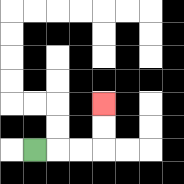{'start': '[1, 6]', 'end': '[4, 4]', 'path_directions': 'R,R,R,U,U', 'path_coordinates': '[[1, 6], [2, 6], [3, 6], [4, 6], [4, 5], [4, 4]]'}